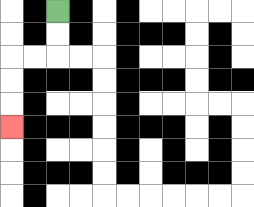{'start': '[2, 0]', 'end': '[0, 5]', 'path_directions': 'D,D,L,L,D,D,D', 'path_coordinates': '[[2, 0], [2, 1], [2, 2], [1, 2], [0, 2], [0, 3], [0, 4], [0, 5]]'}